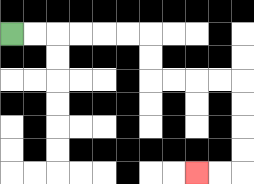{'start': '[0, 1]', 'end': '[8, 7]', 'path_directions': 'R,R,R,R,R,R,D,D,R,R,R,R,D,D,D,D,L,L', 'path_coordinates': '[[0, 1], [1, 1], [2, 1], [3, 1], [4, 1], [5, 1], [6, 1], [6, 2], [6, 3], [7, 3], [8, 3], [9, 3], [10, 3], [10, 4], [10, 5], [10, 6], [10, 7], [9, 7], [8, 7]]'}